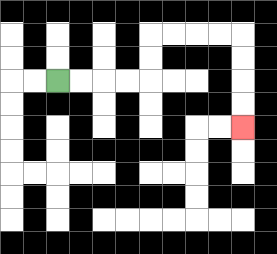{'start': '[2, 3]', 'end': '[10, 5]', 'path_directions': 'R,R,R,R,U,U,R,R,R,R,D,D,D,D', 'path_coordinates': '[[2, 3], [3, 3], [4, 3], [5, 3], [6, 3], [6, 2], [6, 1], [7, 1], [8, 1], [9, 1], [10, 1], [10, 2], [10, 3], [10, 4], [10, 5]]'}